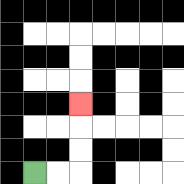{'start': '[1, 7]', 'end': '[3, 4]', 'path_directions': 'R,R,U,U,U', 'path_coordinates': '[[1, 7], [2, 7], [3, 7], [3, 6], [3, 5], [3, 4]]'}